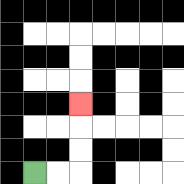{'start': '[1, 7]', 'end': '[3, 4]', 'path_directions': 'R,R,U,U,U', 'path_coordinates': '[[1, 7], [2, 7], [3, 7], [3, 6], [3, 5], [3, 4]]'}